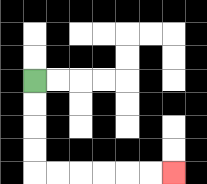{'start': '[1, 3]', 'end': '[7, 7]', 'path_directions': 'D,D,D,D,R,R,R,R,R,R', 'path_coordinates': '[[1, 3], [1, 4], [1, 5], [1, 6], [1, 7], [2, 7], [3, 7], [4, 7], [5, 7], [6, 7], [7, 7]]'}